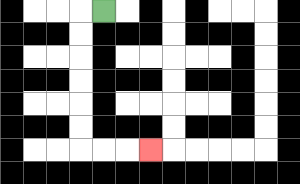{'start': '[4, 0]', 'end': '[6, 6]', 'path_directions': 'L,D,D,D,D,D,D,R,R,R', 'path_coordinates': '[[4, 0], [3, 0], [3, 1], [3, 2], [3, 3], [3, 4], [3, 5], [3, 6], [4, 6], [5, 6], [6, 6]]'}